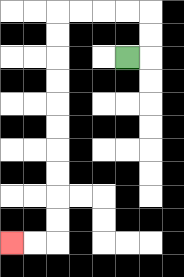{'start': '[5, 2]', 'end': '[0, 10]', 'path_directions': 'R,U,U,L,L,L,L,D,D,D,D,D,D,D,D,D,D,L,L', 'path_coordinates': '[[5, 2], [6, 2], [6, 1], [6, 0], [5, 0], [4, 0], [3, 0], [2, 0], [2, 1], [2, 2], [2, 3], [2, 4], [2, 5], [2, 6], [2, 7], [2, 8], [2, 9], [2, 10], [1, 10], [0, 10]]'}